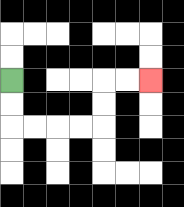{'start': '[0, 3]', 'end': '[6, 3]', 'path_directions': 'D,D,R,R,R,R,U,U,R,R', 'path_coordinates': '[[0, 3], [0, 4], [0, 5], [1, 5], [2, 5], [3, 5], [4, 5], [4, 4], [4, 3], [5, 3], [6, 3]]'}